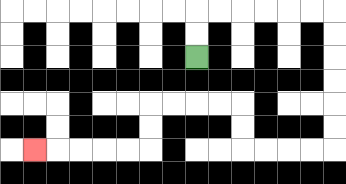{'start': '[8, 2]', 'end': '[1, 6]', 'path_directions': 'U,U,R,R,R,R,R,R,D,D,D,D,D,D,L,L,L,L,U,U,L,L,L,L,D,D,L,L,L,L,L', 'path_coordinates': '[[8, 2], [8, 1], [8, 0], [9, 0], [10, 0], [11, 0], [12, 0], [13, 0], [14, 0], [14, 1], [14, 2], [14, 3], [14, 4], [14, 5], [14, 6], [13, 6], [12, 6], [11, 6], [10, 6], [10, 5], [10, 4], [9, 4], [8, 4], [7, 4], [6, 4], [6, 5], [6, 6], [5, 6], [4, 6], [3, 6], [2, 6], [1, 6]]'}